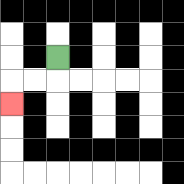{'start': '[2, 2]', 'end': '[0, 4]', 'path_directions': 'D,L,L,D', 'path_coordinates': '[[2, 2], [2, 3], [1, 3], [0, 3], [0, 4]]'}